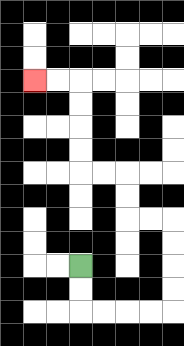{'start': '[3, 11]', 'end': '[1, 3]', 'path_directions': 'D,D,R,R,R,R,U,U,U,U,L,L,U,U,L,L,U,U,U,U,L,L', 'path_coordinates': '[[3, 11], [3, 12], [3, 13], [4, 13], [5, 13], [6, 13], [7, 13], [7, 12], [7, 11], [7, 10], [7, 9], [6, 9], [5, 9], [5, 8], [5, 7], [4, 7], [3, 7], [3, 6], [3, 5], [3, 4], [3, 3], [2, 3], [1, 3]]'}